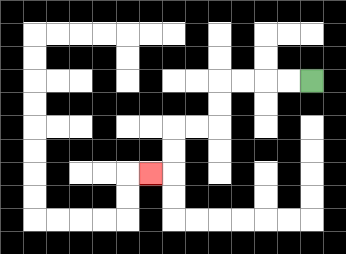{'start': '[13, 3]', 'end': '[6, 7]', 'path_directions': 'L,L,L,L,D,D,L,L,D,D,L', 'path_coordinates': '[[13, 3], [12, 3], [11, 3], [10, 3], [9, 3], [9, 4], [9, 5], [8, 5], [7, 5], [7, 6], [7, 7], [6, 7]]'}